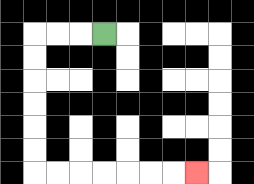{'start': '[4, 1]', 'end': '[8, 7]', 'path_directions': 'L,L,L,D,D,D,D,D,D,R,R,R,R,R,R,R', 'path_coordinates': '[[4, 1], [3, 1], [2, 1], [1, 1], [1, 2], [1, 3], [1, 4], [1, 5], [1, 6], [1, 7], [2, 7], [3, 7], [4, 7], [5, 7], [6, 7], [7, 7], [8, 7]]'}